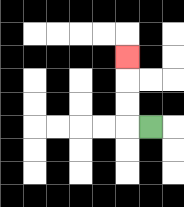{'start': '[6, 5]', 'end': '[5, 2]', 'path_directions': 'L,U,U,U', 'path_coordinates': '[[6, 5], [5, 5], [5, 4], [5, 3], [5, 2]]'}